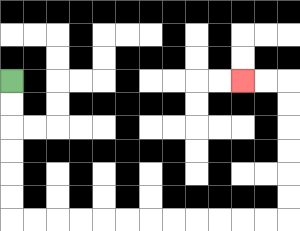{'start': '[0, 3]', 'end': '[10, 3]', 'path_directions': 'D,D,D,D,D,D,R,R,R,R,R,R,R,R,R,R,R,R,U,U,U,U,U,U,L,L', 'path_coordinates': '[[0, 3], [0, 4], [0, 5], [0, 6], [0, 7], [0, 8], [0, 9], [1, 9], [2, 9], [3, 9], [4, 9], [5, 9], [6, 9], [7, 9], [8, 9], [9, 9], [10, 9], [11, 9], [12, 9], [12, 8], [12, 7], [12, 6], [12, 5], [12, 4], [12, 3], [11, 3], [10, 3]]'}